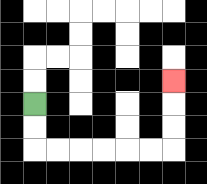{'start': '[1, 4]', 'end': '[7, 3]', 'path_directions': 'D,D,R,R,R,R,R,R,U,U,U', 'path_coordinates': '[[1, 4], [1, 5], [1, 6], [2, 6], [3, 6], [4, 6], [5, 6], [6, 6], [7, 6], [7, 5], [7, 4], [7, 3]]'}